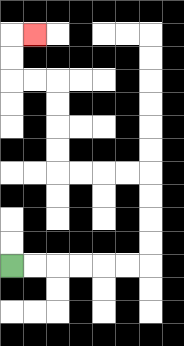{'start': '[0, 11]', 'end': '[1, 1]', 'path_directions': 'R,R,R,R,R,R,U,U,U,U,L,L,L,L,U,U,U,U,L,L,U,U,R', 'path_coordinates': '[[0, 11], [1, 11], [2, 11], [3, 11], [4, 11], [5, 11], [6, 11], [6, 10], [6, 9], [6, 8], [6, 7], [5, 7], [4, 7], [3, 7], [2, 7], [2, 6], [2, 5], [2, 4], [2, 3], [1, 3], [0, 3], [0, 2], [0, 1], [1, 1]]'}